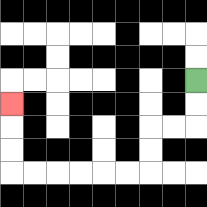{'start': '[8, 3]', 'end': '[0, 4]', 'path_directions': 'D,D,L,L,D,D,L,L,L,L,L,L,U,U,U', 'path_coordinates': '[[8, 3], [8, 4], [8, 5], [7, 5], [6, 5], [6, 6], [6, 7], [5, 7], [4, 7], [3, 7], [2, 7], [1, 7], [0, 7], [0, 6], [0, 5], [0, 4]]'}